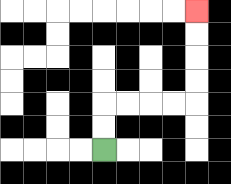{'start': '[4, 6]', 'end': '[8, 0]', 'path_directions': 'U,U,R,R,R,R,U,U,U,U', 'path_coordinates': '[[4, 6], [4, 5], [4, 4], [5, 4], [6, 4], [7, 4], [8, 4], [8, 3], [8, 2], [8, 1], [8, 0]]'}